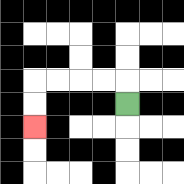{'start': '[5, 4]', 'end': '[1, 5]', 'path_directions': 'U,L,L,L,L,D,D', 'path_coordinates': '[[5, 4], [5, 3], [4, 3], [3, 3], [2, 3], [1, 3], [1, 4], [1, 5]]'}